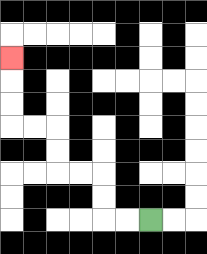{'start': '[6, 9]', 'end': '[0, 2]', 'path_directions': 'L,L,U,U,L,L,U,U,L,L,U,U,U', 'path_coordinates': '[[6, 9], [5, 9], [4, 9], [4, 8], [4, 7], [3, 7], [2, 7], [2, 6], [2, 5], [1, 5], [0, 5], [0, 4], [0, 3], [0, 2]]'}